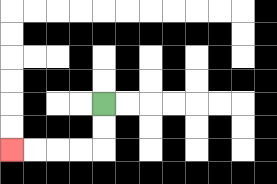{'start': '[4, 4]', 'end': '[0, 6]', 'path_directions': 'D,D,L,L,L,L', 'path_coordinates': '[[4, 4], [4, 5], [4, 6], [3, 6], [2, 6], [1, 6], [0, 6]]'}